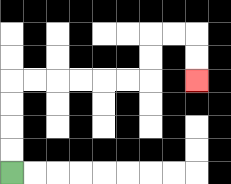{'start': '[0, 7]', 'end': '[8, 3]', 'path_directions': 'U,U,U,U,R,R,R,R,R,R,U,U,R,R,D,D', 'path_coordinates': '[[0, 7], [0, 6], [0, 5], [0, 4], [0, 3], [1, 3], [2, 3], [3, 3], [4, 3], [5, 3], [6, 3], [6, 2], [6, 1], [7, 1], [8, 1], [8, 2], [8, 3]]'}